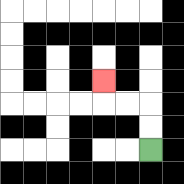{'start': '[6, 6]', 'end': '[4, 3]', 'path_directions': 'U,U,L,L,U', 'path_coordinates': '[[6, 6], [6, 5], [6, 4], [5, 4], [4, 4], [4, 3]]'}